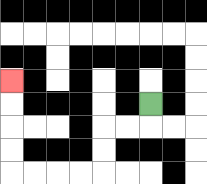{'start': '[6, 4]', 'end': '[0, 3]', 'path_directions': 'D,L,L,D,D,L,L,L,L,U,U,U,U', 'path_coordinates': '[[6, 4], [6, 5], [5, 5], [4, 5], [4, 6], [4, 7], [3, 7], [2, 7], [1, 7], [0, 7], [0, 6], [0, 5], [0, 4], [0, 3]]'}